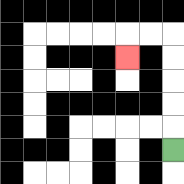{'start': '[7, 6]', 'end': '[5, 2]', 'path_directions': 'U,U,U,U,U,L,L,D', 'path_coordinates': '[[7, 6], [7, 5], [7, 4], [7, 3], [7, 2], [7, 1], [6, 1], [5, 1], [5, 2]]'}